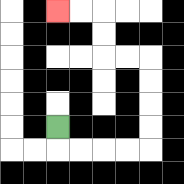{'start': '[2, 5]', 'end': '[2, 0]', 'path_directions': 'D,R,R,R,R,U,U,U,U,L,L,U,U,L,L', 'path_coordinates': '[[2, 5], [2, 6], [3, 6], [4, 6], [5, 6], [6, 6], [6, 5], [6, 4], [6, 3], [6, 2], [5, 2], [4, 2], [4, 1], [4, 0], [3, 0], [2, 0]]'}